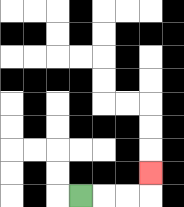{'start': '[3, 8]', 'end': '[6, 7]', 'path_directions': 'R,R,R,U', 'path_coordinates': '[[3, 8], [4, 8], [5, 8], [6, 8], [6, 7]]'}